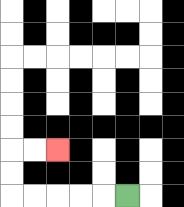{'start': '[5, 8]', 'end': '[2, 6]', 'path_directions': 'L,L,L,L,L,U,U,R,R', 'path_coordinates': '[[5, 8], [4, 8], [3, 8], [2, 8], [1, 8], [0, 8], [0, 7], [0, 6], [1, 6], [2, 6]]'}